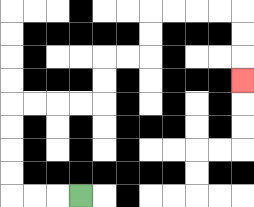{'start': '[3, 8]', 'end': '[10, 3]', 'path_directions': 'L,L,L,U,U,U,U,R,R,R,R,U,U,R,R,U,U,R,R,R,R,D,D,D', 'path_coordinates': '[[3, 8], [2, 8], [1, 8], [0, 8], [0, 7], [0, 6], [0, 5], [0, 4], [1, 4], [2, 4], [3, 4], [4, 4], [4, 3], [4, 2], [5, 2], [6, 2], [6, 1], [6, 0], [7, 0], [8, 0], [9, 0], [10, 0], [10, 1], [10, 2], [10, 3]]'}